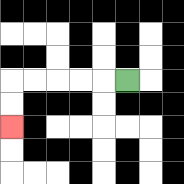{'start': '[5, 3]', 'end': '[0, 5]', 'path_directions': 'L,L,L,L,L,D,D', 'path_coordinates': '[[5, 3], [4, 3], [3, 3], [2, 3], [1, 3], [0, 3], [0, 4], [0, 5]]'}